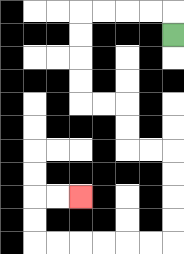{'start': '[7, 1]', 'end': '[3, 8]', 'path_directions': 'U,L,L,L,L,D,D,D,D,R,R,D,D,R,R,D,D,D,D,L,L,L,L,L,L,U,U,R,R', 'path_coordinates': '[[7, 1], [7, 0], [6, 0], [5, 0], [4, 0], [3, 0], [3, 1], [3, 2], [3, 3], [3, 4], [4, 4], [5, 4], [5, 5], [5, 6], [6, 6], [7, 6], [7, 7], [7, 8], [7, 9], [7, 10], [6, 10], [5, 10], [4, 10], [3, 10], [2, 10], [1, 10], [1, 9], [1, 8], [2, 8], [3, 8]]'}